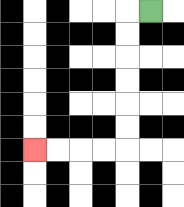{'start': '[6, 0]', 'end': '[1, 6]', 'path_directions': 'L,D,D,D,D,D,D,L,L,L,L', 'path_coordinates': '[[6, 0], [5, 0], [5, 1], [5, 2], [5, 3], [5, 4], [5, 5], [5, 6], [4, 6], [3, 6], [2, 6], [1, 6]]'}